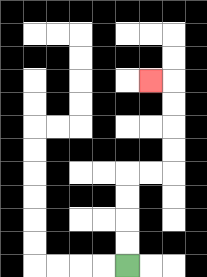{'start': '[5, 11]', 'end': '[6, 3]', 'path_directions': 'U,U,U,U,R,R,U,U,U,U,L', 'path_coordinates': '[[5, 11], [5, 10], [5, 9], [5, 8], [5, 7], [6, 7], [7, 7], [7, 6], [7, 5], [7, 4], [7, 3], [6, 3]]'}